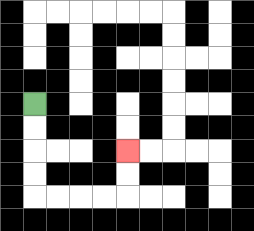{'start': '[1, 4]', 'end': '[5, 6]', 'path_directions': 'D,D,D,D,R,R,R,R,U,U', 'path_coordinates': '[[1, 4], [1, 5], [1, 6], [1, 7], [1, 8], [2, 8], [3, 8], [4, 8], [5, 8], [5, 7], [5, 6]]'}